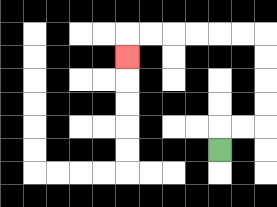{'start': '[9, 6]', 'end': '[5, 2]', 'path_directions': 'U,R,R,U,U,U,U,L,L,L,L,L,L,D', 'path_coordinates': '[[9, 6], [9, 5], [10, 5], [11, 5], [11, 4], [11, 3], [11, 2], [11, 1], [10, 1], [9, 1], [8, 1], [7, 1], [6, 1], [5, 1], [5, 2]]'}